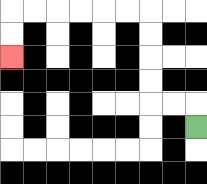{'start': '[8, 5]', 'end': '[0, 2]', 'path_directions': 'U,L,L,U,U,U,U,L,L,L,L,L,L,D,D', 'path_coordinates': '[[8, 5], [8, 4], [7, 4], [6, 4], [6, 3], [6, 2], [6, 1], [6, 0], [5, 0], [4, 0], [3, 0], [2, 0], [1, 0], [0, 0], [0, 1], [0, 2]]'}